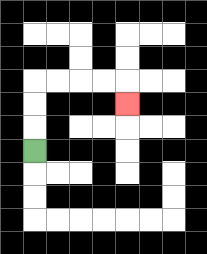{'start': '[1, 6]', 'end': '[5, 4]', 'path_directions': 'U,U,U,R,R,R,R,D', 'path_coordinates': '[[1, 6], [1, 5], [1, 4], [1, 3], [2, 3], [3, 3], [4, 3], [5, 3], [5, 4]]'}